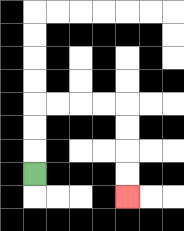{'start': '[1, 7]', 'end': '[5, 8]', 'path_directions': 'U,U,U,R,R,R,R,D,D,D,D', 'path_coordinates': '[[1, 7], [1, 6], [1, 5], [1, 4], [2, 4], [3, 4], [4, 4], [5, 4], [5, 5], [5, 6], [5, 7], [5, 8]]'}